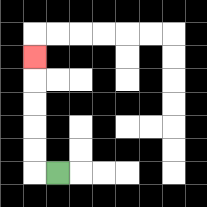{'start': '[2, 7]', 'end': '[1, 2]', 'path_directions': 'L,U,U,U,U,U', 'path_coordinates': '[[2, 7], [1, 7], [1, 6], [1, 5], [1, 4], [1, 3], [1, 2]]'}